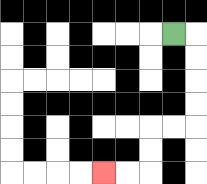{'start': '[7, 1]', 'end': '[4, 7]', 'path_directions': 'R,D,D,D,D,L,L,D,D,L,L', 'path_coordinates': '[[7, 1], [8, 1], [8, 2], [8, 3], [8, 4], [8, 5], [7, 5], [6, 5], [6, 6], [6, 7], [5, 7], [4, 7]]'}